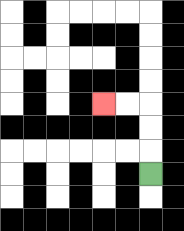{'start': '[6, 7]', 'end': '[4, 4]', 'path_directions': 'U,U,U,L,L', 'path_coordinates': '[[6, 7], [6, 6], [6, 5], [6, 4], [5, 4], [4, 4]]'}